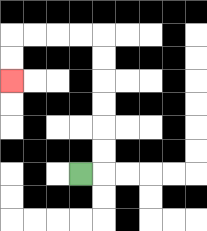{'start': '[3, 7]', 'end': '[0, 3]', 'path_directions': 'R,U,U,U,U,U,U,L,L,L,L,D,D', 'path_coordinates': '[[3, 7], [4, 7], [4, 6], [4, 5], [4, 4], [4, 3], [4, 2], [4, 1], [3, 1], [2, 1], [1, 1], [0, 1], [0, 2], [0, 3]]'}